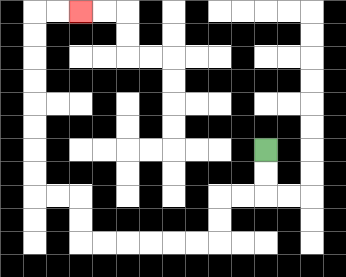{'start': '[11, 6]', 'end': '[3, 0]', 'path_directions': 'D,D,L,L,D,D,L,L,L,L,L,L,U,U,L,L,U,U,U,U,U,U,U,U,R,R', 'path_coordinates': '[[11, 6], [11, 7], [11, 8], [10, 8], [9, 8], [9, 9], [9, 10], [8, 10], [7, 10], [6, 10], [5, 10], [4, 10], [3, 10], [3, 9], [3, 8], [2, 8], [1, 8], [1, 7], [1, 6], [1, 5], [1, 4], [1, 3], [1, 2], [1, 1], [1, 0], [2, 0], [3, 0]]'}